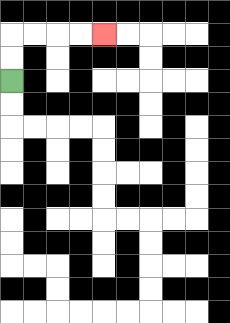{'start': '[0, 3]', 'end': '[4, 1]', 'path_directions': 'U,U,R,R,R,R', 'path_coordinates': '[[0, 3], [0, 2], [0, 1], [1, 1], [2, 1], [3, 1], [4, 1]]'}